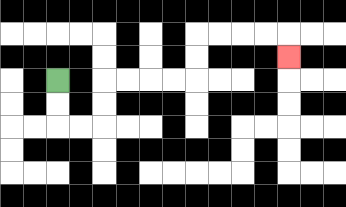{'start': '[2, 3]', 'end': '[12, 2]', 'path_directions': 'D,D,R,R,U,U,R,R,R,R,U,U,R,R,R,R,D', 'path_coordinates': '[[2, 3], [2, 4], [2, 5], [3, 5], [4, 5], [4, 4], [4, 3], [5, 3], [6, 3], [7, 3], [8, 3], [8, 2], [8, 1], [9, 1], [10, 1], [11, 1], [12, 1], [12, 2]]'}